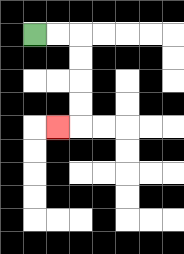{'start': '[1, 1]', 'end': '[2, 5]', 'path_directions': 'R,R,D,D,D,D,L', 'path_coordinates': '[[1, 1], [2, 1], [3, 1], [3, 2], [3, 3], [3, 4], [3, 5], [2, 5]]'}